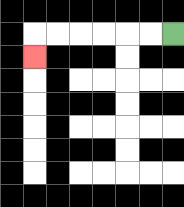{'start': '[7, 1]', 'end': '[1, 2]', 'path_directions': 'L,L,L,L,L,L,D', 'path_coordinates': '[[7, 1], [6, 1], [5, 1], [4, 1], [3, 1], [2, 1], [1, 1], [1, 2]]'}